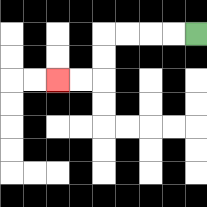{'start': '[8, 1]', 'end': '[2, 3]', 'path_directions': 'L,L,L,L,D,D,L,L', 'path_coordinates': '[[8, 1], [7, 1], [6, 1], [5, 1], [4, 1], [4, 2], [4, 3], [3, 3], [2, 3]]'}